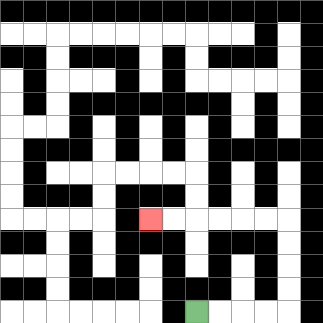{'start': '[8, 13]', 'end': '[6, 9]', 'path_directions': 'R,R,R,R,U,U,U,U,L,L,L,L,L,L', 'path_coordinates': '[[8, 13], [9, 13], [10, 13], [11, 13], [12, 13], [12, 12], [12, 11], [12, 10], [12, 9], [11, 9], [10, 9], [9, 9], [8, 9], [7, 9], [6, 9]]'}